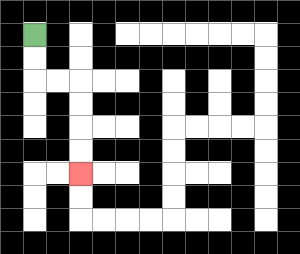{'start': '[1, 1]', 'end': '[3, 7]', 'path_directions': 'D,D,R,R,D,D,D,D', 'path_coordinates': '[[1, 1], [1, 2], [1, 3], [2, 3], [3, 3], [3, 4], [3, 5], [3, 6], [3, 7]]'}